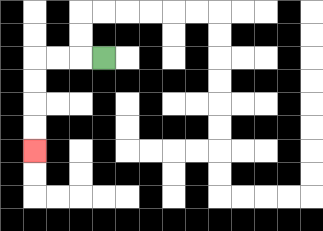{'start': '[4, 2]', 'end': '[1, 6]', 'path_directions': 'L,L,L,D,D,D,D', 'path_coordinates': '[[4, 2], [3, 2], [2, 2], [1, 2], [1, 3], [1, 4], [1, 5], [1, 6]]'}